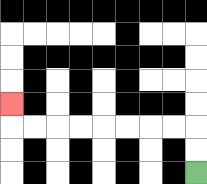{'start': '[8, 7]', 'end': '[0, 4]', 'path_directions': 'U,U,L,L,L,L,L,L,L,L,U', 'path_coordinates': '[[8, 7], [8, 6], [8, 5], [7, 5], [6, 5], [5, 5], [4, 5], [3, 5], [2, 5], [1, 5], [0, 5], [0, 4]]'}